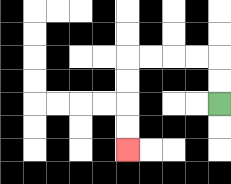{'start': '[9, 4]', 'end': '[5, 6]', 'path_directions': 'U,U,L,L,L,L,D,D,D,D', 'path_coordinates': '[[9, 4], [9, 3], [9, 2], [8, 2], [7, 2], [6, 2], [5, 2], [5, 3], [5, 4], [5, 5], [5, 6]]'}